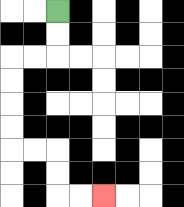{'start': '[2, 0]', 'end': '[4, 8]', 'path_directions': 'D,D,L,L,D,D,D,D,R,R,D,D,R,R', 'path_coordinates': '[[2, 0], [2, 1], [2, 2], [1, 2], [0, 2], [0, 3], [0, 4], [0, 5], [0, 6], [1, 6], [2, 6], [2, 7], [2, 8], [3, 8], [4, 8]]'}